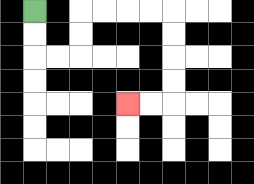{'start': '[1, 0]', 'end': '[5, 4]', 'path_directions': 'D,D,R,R,U,U,R,R,R,R,D,D,D,D,L,L', 'path_coordinates': '[[1, 0], [1, 1], [1, 2], [2, 2], [3, 2], [3, 1], [3, 0], [4, 0], [5, 0], [6, 0], [7, 0], [7, 1], [7, 2], [7, 3], [7, 4], [6, 4], [5, 4]]'}